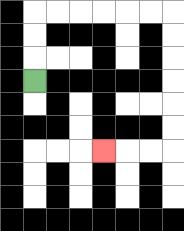{'start': '[1, 3]', 'end': '[4, 6]', 'path_directions': 'U,U,U,R,R,R,R,R,R,D,D,D,D,D,D,L,L,L', 'path_coordinates': '[[1, 3], [1, 2], [1, 1], [1, 0], [2, 0], [3, 0], [4, 0], [5, 0], [6, 0], [7, 0], [7, 1], [7, 2], [7, 3], [7, 4], [7, 5], [7, 6], [6, 6], [5, 6], [4, 6]]'}